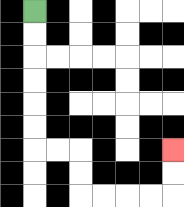{'start': '[1, 0]', 'end': '[7, 6]', 'path_directions': 'D,D,D,D,D,D,R,R,D,D,R,R,R,R,U,U', 'path_coordinates': '[[1, 0], [1, 1], [1, 2], [1, 3], [1, 4], [1, 5], [1, 6], [2, 6], [3, 6], [3, 7], [3, 8], [4, 8], [5, 8], [6, 8], [7, 8], [7, 7], [7, 6]]'}